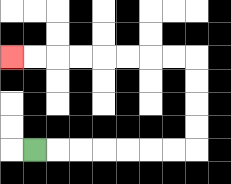{'start': '[1, 6]', 'end': '[0, 2]', 'path_directions': 'R,R,R,R,R,R,R,U,U,U,U,L,L,L,L,L,L,L,L', 'path_coordinates': '[[1, 6], [2, 6], [3, 6], [4, 6], [5, 6], [6, 6], [7, 6], [8, 6], [8, 5], [8, 4], [8, 3], [8, 2], [7, 2], [6, 2], [5, 2], [4, 2], [3, 2], [2, 2], [1, 2], [0, 2]]'}